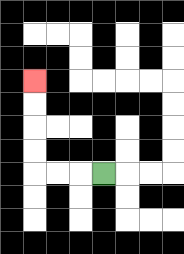{'start': '[4, 7]', 'end': '[1, 3]', 'path_directions': 'L,L,L,U,U,U,U', 'path_coordinates': '[[4, 7], [3, 7], [2, 7], [1, 7], [1, 6], [1, 5], [1, 4], [1, 3]]'}